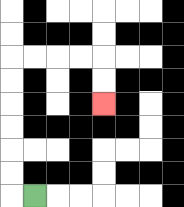{'start': '[1, 8]', 'end': '[4, 4]', 'path_directions': 'L,U,U,U,U,U,U,R,R,R,R,D,D', 'path_coordinates': '[[1, 8], [0, 8], [0, 7], [0, 6], [0, 5], [0, 4], [0, 3], [0, 2], [1, 2], [2, 2], [3, 2], [4, 2], [4, 3], [4, 4]]'}